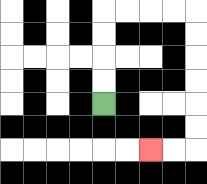{'start': '[4, 4]', 'end': '[6, 6]', 'path_directions': 'U,U,U,U,R,R,R,R,D,D,D,D,D,D,L,L', 'path_coordinates': '[[4, 4], [4, 3], [4, 2], [4, 1], [4, 0], [5, 0], [6, 0], [7, 0], [8, 0], [8, 1], [8, 2], [8, 3], [8, 4], [8, 5], [8, 6], [7, 6], [6, 6]]'}